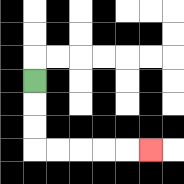{'start': '[1, 3]', 'end': '[6, 6]', 'path_directions': 'D,D,D,R,R,R,R,R', 'path_coordinates': '[[1, 3], [1, 4], [1, 5], [1, 6], [2, 6], [3, 6], [4, 6], [5, 6], [6, 6]]'}